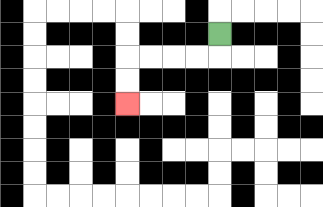{'start': '[9, 1]', 'end': '[5, 4]', 'path_directions': 'D,L,L,L,L,D,D', 'path_coordinates': '[[9, 1], [9, 2], [8, 2], [7, 2], [6, 2], [5, 2], [5, 3], [5, 4]]'}